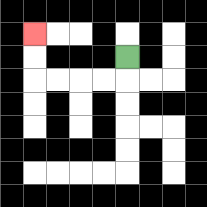{'start': '[5, 2]', 'end': '[1, 1]', 'path_directions': 'D,L,L,L,L,U,U', 'path_coordinates': '[[5, 2], [5, 3], [4, 3], [3, 3], [2, 3], [1, 3], [1, 2], [1, 1]]'}